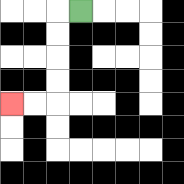{'start': '[3, 0]', 'end': '[0, 4]', 'path_directions': 'L,D,D,D,D,L,L', 'path_coordinates': '[[3, 0], [2, 0], [2, 1], [2, 2], [2, 3], [2, 4], [1, 4], [0, 4]]'}